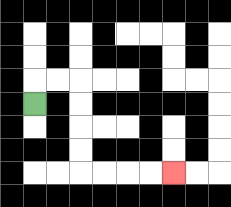{'start': '[1, 4]', 'end': '[7, 7]', 'path_directions': 'U,R,R,D,D,D,D,R,R,R,R', 'path_coordinates': '[[1, 4], [1, 3], [2, 3], [3, 3], [3, 4], [3, 5], [3, 6], [3, 7], [4, 7], [5, 7], [6, 7], [7, 7]]'}